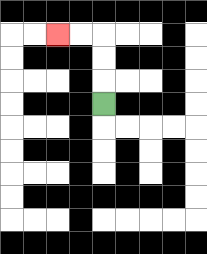{'start': '[4, 4]', 'end': '[2, 1]', 'path_directions': 'U,U,U,L,L', 'path_coordinates': '[[4, 4], [4, 3], [4, 2], [4, 1], [3, 1], [2, 1]]'}